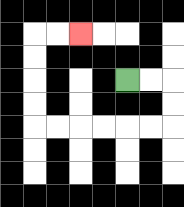{'start': '[5, 3]', 'end': '[3, 1]', 'path_directions': 'R,R,D,D,L,L,L,L,L,L,U,U,U,U,R,R', 'path_coordinates': '[[5, 3], [6, 3], [7, 3], [7, 4], [7, 5], [6, 5], [5, 5], [4, 5], [3, 5], [2, 5], [1, 5], [1, 4], [1, 3], [1, 2], [1, 1], [2, 1], [3, 1]]'}